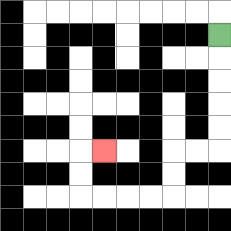{'start': '[9, 1]', 'end': '[4, 6]', 'path_directions': 'D,D,D,D,D,L,L,D,D,L,L,L,L,U,U,R', 'path_coordinates': '[[9, 1], [9, 2], [9, 3], [9, 4], [9, 5], [9, 6], [8, 6], [7, 6], [7, 7], [7, 8], [6, 8], [5, 8], [4, 8], [3, 8], [3, 7], [3, 6], [4, 6]]'}